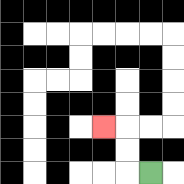{'start': '[6, 7]', 'end': '[4, 5]', 'path_directions': 'L,U,U,L', 'path_coordinates': '[[6, 7], [5, 7], [5, 6], [5, 5], [4, 5]]'}